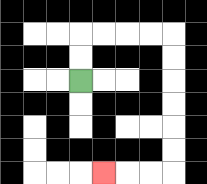{'start': '[3, 3]', 'end': '[4, 7]', 'path_directions': 'U,U,R,R,R,R,D,D,D,D,D,D,L,L,L', 'path_coordinates': '[[3, 3], [3, 2], [3, 1], [4, 1], [5, 1], [6, 1], [7, 1], [7, 2], [7, 3], [7, 4], [7, 5], [7, 6], [7, 7], [6, 7], [5, 7], [4, 7]]'}